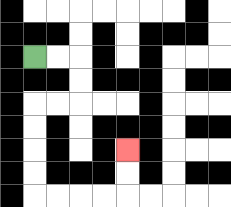{'start': '[1, 2]', 'end': '[5, 6]', 'path_directions': 'R,R,D,D,L,L,D,D,D,D,R,R,R,R,U,U', 'path_coordinates': '[[1, 2], [2, 2], [3, 2], [3, 3], [3, 4], [2, 4], [1, 4], [1, 5], [1, 6], [1, 7], [1, 8], [2, 8], [3, 8], [4, 8], [5, 8], [5, 7], [5, 6]]'}